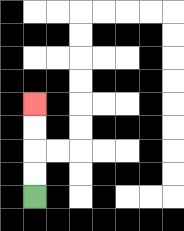{'start': '[1, 8]', 'end': '[1, 4]', 'path_directions': 'U,U,U,U', 'path_coordinates': '[[1, 8], [1, 7], [1, 6], [1, 5], [1, 4]]'}